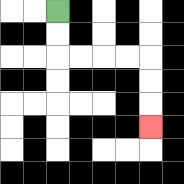{'start': '[2, 0]', 'end': '[6, 5]', 'path_directions': 'D,D,R,R,R,R,D,D,D', 'path_coordinates': '[[2, 0], [2, 1], [2, 2], [3, 2], [4, 2], [5, 2], [6, 2], [6, 3], [6, 4], [6, 5]]'}